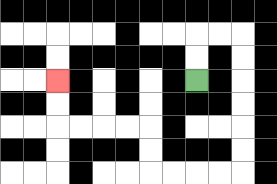{'start': '[8, 3]', 'end': '[2, 3]', 'path_directions': 'U,U,R,R,D,D,D,D,D,D,L,L,L,L,U,U,L,L,L,L,U,U', 'path_coordinates': '[[8, 3], [8, 2], [8, 1], [9, 1], [10, 1], [10, 2], [10, 3], [10, 4], [10, 5], [10, 6], [10, 7], [9, 7], [8, 7], [7, 7], [6, 7], [6, 6], [6, 5], [5, 5], [4, 5], [3, 5], [2, 5], [2, 4], [2, 3]]'}